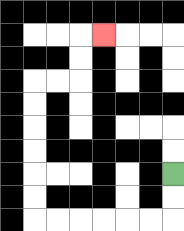{'start': '[7, 7]', 'end': '[4, 1]', 'path_directions': 'D,D,L,L,L,L,L,L,U,U,U,U,U,U,R,R,U,U,R', 'path_coordinates': '[[7, 7], [7, 8], [7, 9], [6, 9], [5, 9], [4, 9], [3, 9], [2, 9], [1, 9], [1, 8], [1, 7], [1, 6], [1, 5], [1, 4], [1, 3], [2, 3], [3, 3], [3, 2], [3, 1], [4, 1]]'}